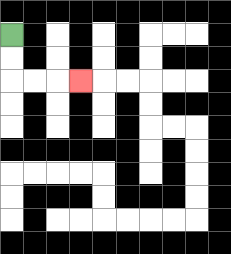{'start': '[0, 1]', 'end': '[3, 3]', 'path_directions': 'D,D,R,R,R', 'path_coordinates': '[[0, 1], [0, 2], [0, 3], [1, 3], [2, 3], [3, 3]]'}